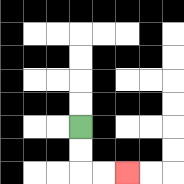{'start': '[3, 5]', 'end': '[5, 7]', 'path_directions': 'D,D,R,R', 'path_coordinates': '[[3, 5], [3, 6], [3, 7], [4, 7], [5, 7]]'}